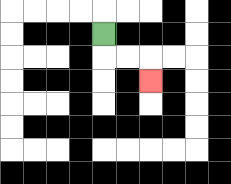{'start': '[4, 1]', 'end': '[6, 3]', 'path_directions': 'D,R,R,D', 'path_coordinates': '[[4, 1], [4, 2], [5, 2], [6, 2], [6, 3]]'}